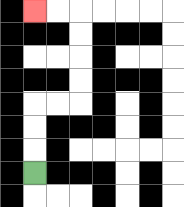{'start': '[1, 7]', 'end': '[1, 0]', 'path_directions': 'U,U,U,R,R,U,U,U,U,L,L', 'path_coordinates': '[[1, 7], [1, 6], [1, 5], [1, 4], [2, 4], [3, 4], [3, 3], [3, 2], [3, 1], [3, 0], [2, 0], [1, 0]]'}